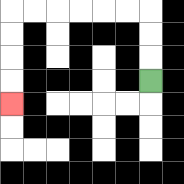{'start': '[6, 3]', 'end': '[0, 4]', 'path_directions': 'U,U,U,L,L,L,L,L,L,D,D,D,D', 'path_coordinates': '[[6, 3], [6, 2], [6, 1], [6, 0], [5, 0], [4, 0], [3, 0], [2, 0], [1, 0], [0, 0], [0, 1], [0, 2], [0, 3], [0, 4]]'}